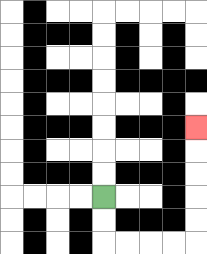{'start': '[4, 8]', 'end': '[8, 5]', 'path_directions': 'D,D,R,R,R,R,U,U,U,U,U', 'path_coordinates': '[[4, 8], [4, 9], [4, 10], [5, 10], [6, 10], [7, 10], [8, 10], [8, 9], [8, 8], [8, 7], [8, 6], [8, 5]]'}